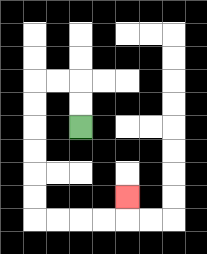{'start': '[3, 5]', 'end': '[5, 8]', 'path_directions': 'U,U,L,L,D,D,D,D,D,D,R,R,R,R,U', 'path_coordinates': '[[3, 5], [3, 4], [3, 3], [2, 3], [1, 3], [1, 4], [1, 5], [1, 6], [1, 7], [1, 8], [1, 9], [2, 9], [3, 9], [4, 9], [5, 9], [5, 8]]'}